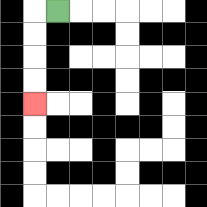{'start': '[2, 0]', 'end': '[1, 4]', 'path_directions': 'L,D,D,D,D', 'path_coordinates': '[[2, 0], [1, 0], [1, 1], [1, 2], [1, 3], [1, 4]]'}